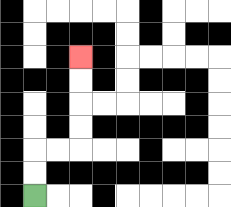{'start': '[1, 8]', 'end': '[3, 2]', 'path_directions': 'U,U,R,R,U,U,U,U', 'path_coordinates': '[[1, 8], [1, 7], [1, 6], [2, 6], [3, 6], [3, 5], [3, 4], [3, 3], [3, 2]]'}